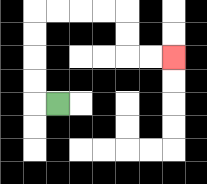{'start': '[2, 4]', 'end': '[7, 2]', 'path_directions': 'L,U,U,U,U,R,R,R,R,D,D,R,R', 'path_coordinates': '[[2, 4], [1, 4], [1, 3], [1, 2], [1, 1], [1, 0], [2, 0], [3, 0], [4, 0], [5, 0], [5, 1], [5, 2], [6, 2], [7, 2]]'}